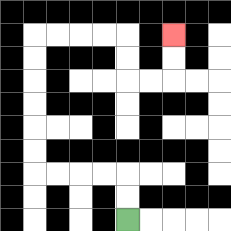{'start': '[5, 9]', 'end': '[7, 1]', 'path_directions': 'U,U,L,L,L,L,U,U,U,U,U,U,R,R,R,R,D,D,R,R,U,U', 'path_coordinates': '[[5, 9], [5, 8], [5, 7], [4, 7], [3, 7], [2, 7], [1, 7], [1, 6], [1, 5], [1, 4], [1, 3], [1, 2], [1, 1], [2, 1], [3, 1], [4, 1], [5, 1], [5, 2], [5, 3], [6, 3], [7, 3], [7, 2], [7, 1]]'}